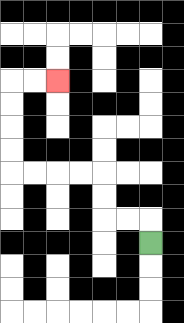{'start': '[6, 10]', 'end': '[2, 3]', 'path_directions': 'U,L,L,U,U,L,L,L,L,U,U,U,U,R,R', 'path_coordinates': '[[6, 10], [6, 9], [5, 9], [4, 9], [4, 8], [4, 7], [3, 7], [2, 7], [1, 7], [0, 7], [0, 6], [0, 5], [0, 4], [0, 3], [1, 3], [2, 3]]'}